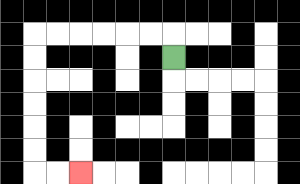{'start': '[7, 2]', 'end': '[3, 7]', 'path_directions': 'U,L,L,L,L,L,L,D,D,D,D,D,D,R,R', 'path_coordinates': '[[7, 2], [7, 1], [6, 1], [5, 1], [4, 1], [3, 1], [2, 1], [1, 1], [1, 2], [1, 3], [1, 4], [1, 5], [1, 6], [1, 7], [2, 7], [3, 7]]'}